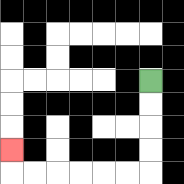{'start': '[6, 3]', 'end': '[0, 6]', 'path_directions': 'D,D,D,D,L,L,L,L,L,L,U', 'path_coordinates': '[[6, 3], [6, 4], [6, 5], [6, 6], [6, 7], [5, 7], [4, 7], [3, 7], [2, 7], [1, 7], [0, 7], [0, 6]]'}